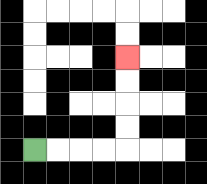{'start': '[1, 6]', 'end': '[5, 2]', 'path_directions': 'R,R,R,R,U,U,U,U', 'path_coordinates': '[[1, 6], [2, 6], [3, 6], [4, 6], [5, 6], [5, 5], [5, 4], [5, 3], [5, 2]]'}